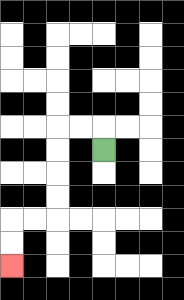{'start': '[4, 6]', 'end': '[0, 11]', 'path_directions': 'U,L,L,D,D,D,D,L,L,D,D', 'path_coordinates': '[[4, 6], [4, 5], [3, 5], [2, 5], [2, 6], [2, 7], [2, 8], [2, 9], [1, 9], [0, 9], [0, 10], [0, 11]]'}